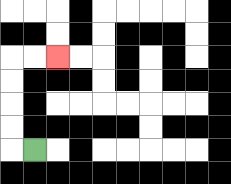{'start': '[1, 6]', 'end': '[2, 2]', 'path_directions': 'L,U,U,U,U,R,R', 'path_coordinates': '[[1, 6], [0, 6], [0, 5], [0, 4], [0, 3], [0, 2], [1, 2], [2, 2]]'}